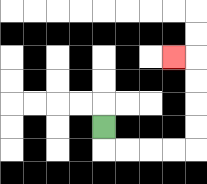{'start': '[4, 5]', 'end': '[7, 2]', 'path_directions': 'D,R,R,R,R,U,U,U,U,L', 'path_coordinates': '[[4, 5], [4, 6], [5, 6], [6, 6], [7, 6], [8, 6], [8, 5], [8, 4], [8, 3], [8, 2], [7, 2]]'}